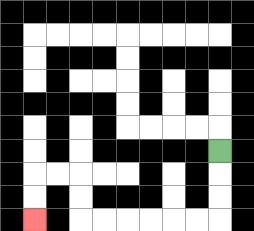{'start': '[9, 6]', 'end': '[1, 9]', 'path_directions': 'D,D,D,L,L,L,L,L,L,U,U,L,L,D,D', 'path_coordinates': '[[9, 6], [9, 7], [9, 8], [9, 9], [8, 9], [7, 9], [6, 9], [5, 9], [4, 9], [3, 9], [3, 8], [3, 7], [2, 7], [1, 7], [1, 8], [1, 9]]'}